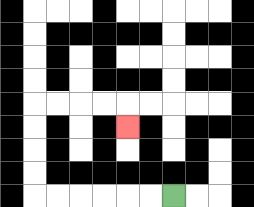{'start': '[7, 8]', 'end': '[5, 5]', 'path_directions': 'L,L,L,L,L,L,U,U,U,U,R,R,R,R,D', 'path_coordinates': '[[7, 8], [6, 8], [5, 8], [4, 8], [3, 8], [2, 8], [1, 8], [1, 7], [1, 6], [1, 5], [1, 4], [2, 4], [3, 4], [4, 4], [5, 4], [5, 5]]'}